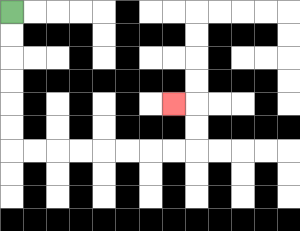{'start': '[0, 0]', 'end': '[7, 4]', 'path_directions': 'D,D,D,D,D,D,R,R,R,R,R,R,R,R,U,U,L', 'path_coordinates': '[[0, 0], [0, 1], [0, 2], [0, 3], [0, 4], [0, 5], [0, 6], [1, 6], [2, 6], [3, 6], [4, 6], [5, 6], [6, 6], [7, 6], [8, 6], [8, 5], [8, 4], [7, 4]]'}